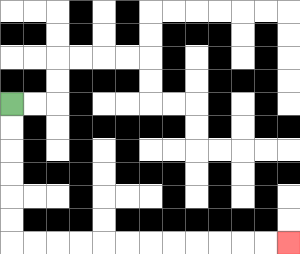{'start': '[0, 4]', 'end': '[12, 10]', 'path_directions': 'D,D,D,D,D,D,R,R,R,R,R,R,R,R,R,R,R,R', 'path_coordinates': '[[0, 4], [0, 5], [0, 6], [0, 7], [0, 8], [0, 9], [0, 10], [1, 10], [2, 10], [3, 10], [4, 10], [5, 10], [6, 10], [7, 10], [8, 10], [9, 10], [10, 10], [11, 10], [12, 10]]'}